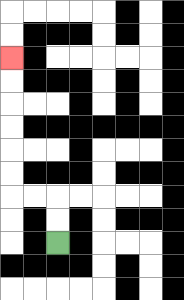{'start': '[2, 10]', 'end': '[0, 2]', 'path_directions': 'U,U,L,L,U,U,U,U,U,U', 'path_coordinates': '[[2, 10], [2, 9], [2, 8], [1, 8], [0, 8], [0, 7], [0, 6], [0, 5], [0, 4], [0, 3], [0, 2]]'}